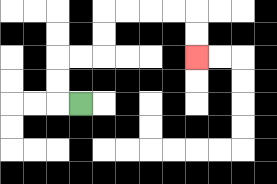{'start': '[3, 4]', 'end': '[8, 2]', 'path_directions': 'L,U,U,R,R,U,U,R,R,R,R,D,D', 'path_coordinates': '[[3, 4], [2, 4], [2, 3], [2, 2], [3, 2], [4, 2], [4, 1], [4, 0], [5, 0], [6, 0], [7, 0], [8, 0], [8, 1], [8, 2]]'}